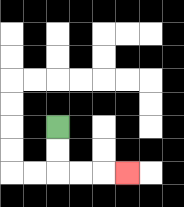{'start': '[2, 5]', 'end': '[5, 7]', 'path_directions': 'D,D,R,R,R', 'path_coordinates': '[[2, 5], [2, 6], [2, 7], [3, 7], [4, 7], [5, 7]]'}